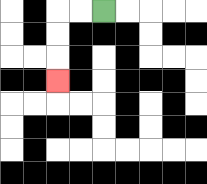{'start': '[4, 0]', 'end': '[2, 3]', 'path_directions': 'L,L,D,D,D', 'path_coordinates': '[[4, 0], [3, 0], [2, 0], [2, 1], [2, 2], [2, 3]]'}